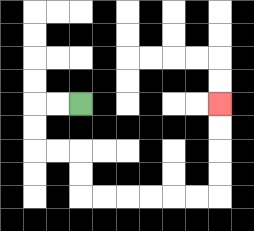{'start': '[3, 4]', 'end': '[9, 4]', 'path_directions': 'L,L,D,D,R,R,D,D,R,R,R,R,R,R,U,U,U,U', 'path_coordinates': '[[3, 4], [2, 4], [1, 4], [1, 5], [1, 6], [2, 6], [3, 6], [3, 7], [3, 8], [4, 8], [5, 8], [6, 8], [7, 8], [8, 8], [9, 8], [9, 7], [9, 6], [9, 5], [9, 4]]'}